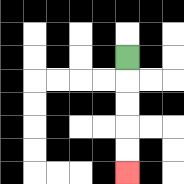{'start': '[5, 2]', 'end': '[5, 7]', 'path_directions': 'D,D,D,D,D', 'path_coordinates': '[[5, 2], [5, 3], [5, 4], [5, 5], [5, 6], [5, 7]]'}